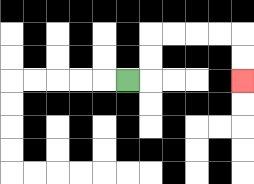{'start': '[5, 3]', 'end': '[10, 3]', 'path_directions': 'R,U,U,R,R,R,R,D,D', 'path_coordinates': '[[5, 3], [6, 3], [6, 2], [6, 1], [7, 1], [8, 1], [9, 1], [10, 1], [10, 2], [10, 3]]'}